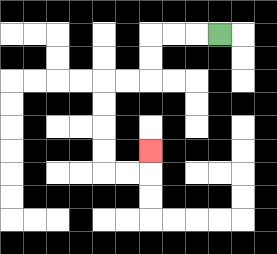{'start': '[9, 1]', 'end': '[6, 6]', 'path_directions': 'L,L,L,D,D,L,L,D,D,D,D,R,R,U', 'path_coordinates': '[[9, 1], [8, 1], [7, 1], [6, 1], [6, 2], [6, 3], [5, 3], [4, 3], [4, 4], [4, 5], [4, 6], [4, 7], [5, 7], [6, 7], [6, 6]]'}